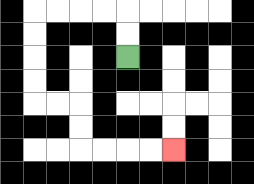{'start': '[5, 2]', 'end': '[7, 6]', 'path_directions': 'U,U,L,L,L,L,D,D,D,D,R,R,D,D,R,R,R,R', 'path_coordinates': '[[5, 2], [5, 1], [5, 0], [4, 0], [3, 0], [2, 0], [1, 0], [1, 1], [1, 2], [1, 3], [1, 4], [2, 4], [3, 4], [3, 5], [3, 6], [4, 6], [5, 6], [6, 6], [7, 6]]'}